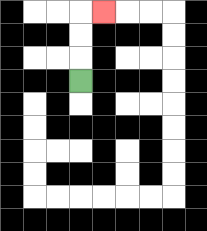{'start': '[3, 3]', 'end': '[4, 0]', 'path_directions': 'U,U,U,R', 'path_coordinates': '[[3, 3], [3, 2], [3, 1], [3, 0], [4, 0]]'}